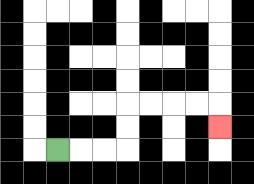{'start': '[2, 6]', 'end': '[9, 5]', 'path_directions': 'R,R,R,U,U,R,R,R,R,D', 'path_coordinates': '[[2, 6], [3, 6], [4, 6], [5, 6], [5, 5], [5, 4], [6, 4], [7, 4], [8, 4], [9, 4], [9, 5]]'}